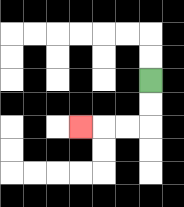{'start': '[6, 3]', 'end': '[3, 5]', 'path_directions': 'D,D,L,L,L', 'path_coordinates': '[[6, 3], [6, 4], [6, 5], [5, 5], [4, 5], [3, 5]]'}